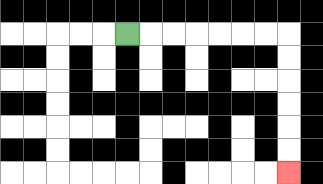{'start': '[5, 1]', 'end': '[12, 7]', 'path_directions': 'R,R,R,R,R,R,R,D,D,D,D,D,D', 'path_coordinates': '[[5, 1], [6, 1], [7, 1], [8, 1], [9, 1], [10, 1], [11, 1], [12, 1], [12, 2], [12, 3], [12, 4], [12, 5], [12, 6], [12, 7]]'}